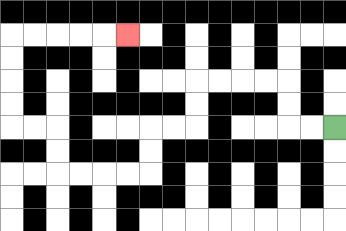{'start': '[14, 5]', 'end': '[5, 1]', 'path_directions': 'L,L,U,U,L,L,L,L,D,D,L,L,D,D,L,L,L,L,U,U,L,L,U,U,U,U,R,R,R,R,R', 'path_coordinates': '[[14, 5], [13, 5], [12, 5], [12, 4], [12, 3], [11, 3], [10, 3], [9, 3], [8, 3], [8, 4], [8, 5], [7, 5], [6, 5], [6, 6], [6, 7], [5, 7], [4, 7], [3, 7], [2, 7], [2, 6], [2, 5], [1, 5], [0, 5], [0, 4], [0, 3], [0, 2], [0, 1], [1, 1], [2, 1], [3, 1], [4, 1], [5, 1]]'}